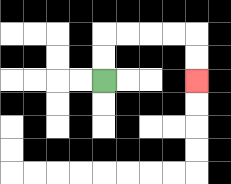{'start': '[4, 3]', 'end': '[8, 3]', 'path_directions': 'U,U,R,R,R,R,D,D', 'path_coordinates': '[[4, 3], [4, 2], [4, 1], [5, 1], [6, 1], [7, 1], [8, 1], [8, 2], [8, 3]]'}